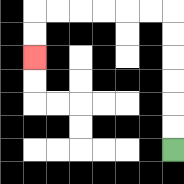{'start': '[7, 6]', 'end': '[1, 2]', 'path_directions': 'U,U,U,U,U,U,L,L,L,L,L,L,D,D', 'path_coordinates': '[[7, 6], [7, 5], [7, 4], [7, 3], [7, 2], [7, 1], [7, 0], [6, 0], [5, 0], [4, 0], [3, 0], [2, 0], [1, 0], [1, 1], [1, 2]]'}